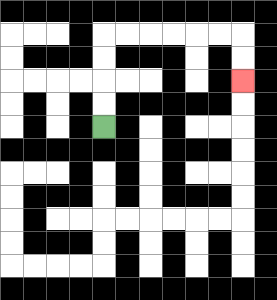{'start': '[4, 5]', 'end': '[10, 3]', 'path_directions': 'U,U,U,U,R,R,R,R,R,R,D,D', 'path_coordinates': '[[4, 5], [4, 4], [4, 3], [4, 2], [4, 1], [5, 1], [6, 1], [7, 1], [8, 1], [9, 1], [10, 1], [10, 2], [10, 3]]'}